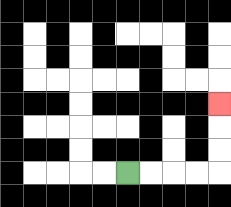{'start': '[5, 7]', 'end': '[9, 4]', 'path_directions': 'R,R,R,R,U,U,U', 'path_coordinates': '[[5, 7], [6, 7], [7, 7], [8, 7], [9, 7], [9, 6], [9, 5], [9, 4]]'}